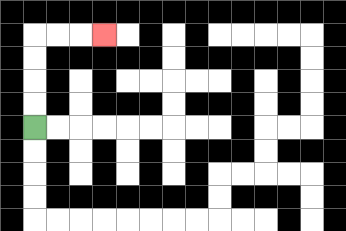{'start': '[1, 5]', 'end': '[4, 1]', 'path_directions': 'U,U,U,U,R,R,R', 'path_coordinates': '[[1, 5], [1, 4], [1, 3], [1, 2], [1, 1], [2, 1], [3, 1], [4, 1]]'}